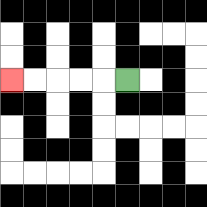{'start': '[5, 3]', 'end': '[0, 3]', 'path_directions': 'L,L,L,L,L', 'path_coordinates': '[[5, 3], [4, 3], [3, 3], [2, 3], [1, 3], [0, 3]]'}